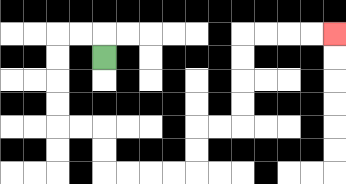{'start': '[4, 2]', 'end': '[14, 1]', 'path_directions': 'U,L,L,D,D,D,D,R,R,D,D,R,R,R,R,U,U,R,R,U,U,U,U,R,R,R,R', 'path_coordinates': '[[4, 2], [4, 1], [3, 1], [2, 1], [2, 2], [2, 3], [2, 4], [2, 5], [3, 5], [4, 5], [4, 6], [4, 7], [5, 7], [6, 7], [7, 7], [8, 7], [8, 6], [8, 5], [9, 5], [10, 5], [10, 4], [10, 3], [10, 2], [10, 1], [11, 1], [12, 1], [13, 1], [14, 1]]'}